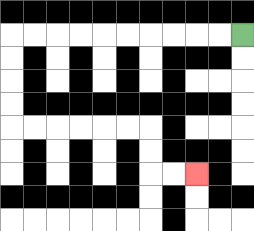{'start': '[10, 1]', 'end': '[8, 7]', 'path_directions': 'L,L,L,L,L,L,L,L,L,L,D,D,D,D,R,R,R,R,R,R,D,D,R,R', 'path_coordinates': '[[10, 1], [9, 1], [8, 1], [7, 1], [6, 1], [5, 1], [4, 1], [3, 1], [2, 1], [1, 1], [0, 1], [0, 2], [0, 3], [0, 4], [0, 5], [1, 5], [2, 5], [3, 5], [4, 5], [5, 5], [6, 5], [6, 6], [6, 7], [7, 7], [8, 7]]'}